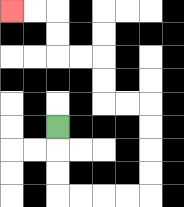{'start': '[2, 5]', 'end': '[0, 0]', 'path_directions': 'D,D,D,R,R,R,R,U,U,U,U,L,L,U,U,L,L,U,U,L,L', 'path_coordinates': '[[2, 5], [2, 6], [2, 7], [2, 8], [3, 8], [4, 8], [5, 8], [6, 8], [6, 7], [6, 6], [6, 5], [6, 4], [5, 4], [4, 4], [4, 3], [4, 2], [3, 2], [2, 2], [2, 1], [2, 0], [1, 0], [0, 0]]'}